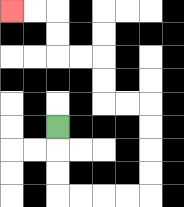{'start': '[2, 5]', 'end': '[0, 0]', 'path_directions': 'D,D,D,R,R,R,R,U,U,U,U,L,L,U,U,L,L,U,U,L,L', 'path_coordinates': '[[2, 5], [2, 6], [2, 7], [2, 8], [3, 8], [4, 8], [5, 8], [6, 8], [6, 7], [6, 6], [6, 5], [6, 4], [5, 4], [4, 4], [4, 3], [4, 2], [3, 2], [2, 2], [2, 1], [2, 0], [1, 0], [0, 0]]'}